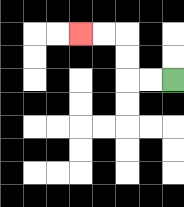{'start': '[7, 3]', 'end': '[3, 1]', 'path_directions': 'L,L,U,U,L,L', 'path_coordinates': '[[7, 3], [6, 3], [5, 3], [5, 2], [5, 1], [4, 1], [3, 1]]'}